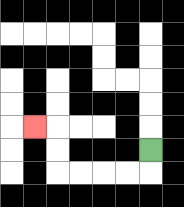{'start': '[6, 6]', 'end': '[1, 5]', 'path_directions': 'D,L,L,L,L,U,U,L', 'path_coordinates': '[[6, 6], [6, 7], [5, 7], [4, 7], [3, 7], [2, 7], [2, 6], [2, 5], [1, 5]]'}